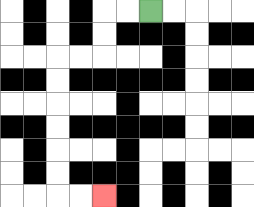{'start': '[6, 0]', 'end': '[4, 8]', 'path_directions': 'L,L,D,D,L,L,D,D,D,D,D,D,R,R', 'path_coordinates': '[[6, 0], [5, 0], [4, 0], [4, 1], [4, 2], [3, 2], [2, 2], [2, 3], [2, 4], [2, 5], [2, 6], [2, 7], [2, 8], [3, 8], [4, 8]]'}